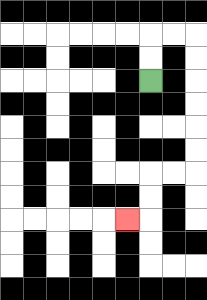{'start': '[6, 3]', 'end': '[5, 9]', 'path_directions': 'U,U,R,R,D,D,D,D,D,D,L,L,D,D,L', 'path_coordinates': '[[6, 3], [6, 2], [6, 1], [7, 1], [8, 1], [8, 2], [8, 3], [8, 4], [8, 5], [8, 6], [8, 7], [7, 7], [6, 7], [6, 8], [6, 9], [5, 9]]'}